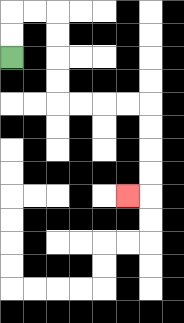{'start': '[0, 2]', 'end': '[5, 8]', 'path_directions': 'U,U,R,R,D,D,D,D,R,R,R,R,D,D,D,D,L', 'path_coordinates': '[[0, 2], [0, 1], [0, 0], [1, 0], [2, 0], [2, 1], [2, 2], [2, 3], [2, 4], [3, 4], [4, 4], [5, 4], [6, 4], [6, 5], [6, 6], [6, 7], [6, 8], [5, 8]]'}